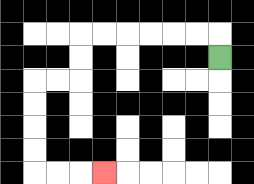{'start': '[9, 2]', 'end': '[4, 7]', 'path_directions': 'U,L,L,L,L,L,L,D,D,L,L,D,D,D,D,R,R,R', 'path_coordinates': '[[9, 2], [9, 1], [8, 1], [7, 1], [6, 1], [5, 1], [4, 1], [3, 1], [3, 2], [3, 3], [2, 3], [1, 3], [1, 4], [1, 5], [1, 6], [1, 7], [2, 7], [3, 7], [4, 7]]'}